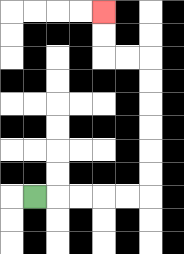{'start': '[1, 8]', 'end': '[4, 0]', 'path_directions': 'R,R,R,R,R,U,U,U,U,U,U,L,L,U,U', 'path_coordinates': '[[1, 8], [2, 8], [3, 8], [4, 8], [5, 8], [6, 8], [6, 7], [6, 6], [6, 5], [6, 4], [6, 3], [6, 2], [5, 2], [4, 2], [4, 1], [4, 0]]'}